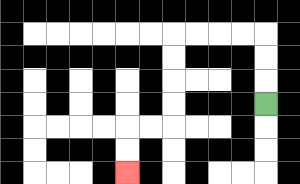{'start': '[11, 4]', 'end': '[5, 7]', 'path_directions': 'U,U,U,L,L,L,L,D,D,D,D,L,L,D,D', 'path_coordinates': '[[11, 4], [11, 3], [11, 2], [11, 1], [10, 1], [9, 1], [8, 1], [7, 1], [7, 2], [7, 3], [7, 4], [7, 5], [6, 5], [5, 5], [5, 6], [5, 7]]'}